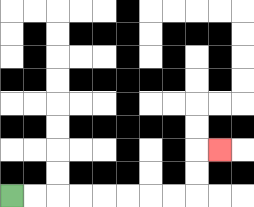{'start': '[0, 8]', 'end': '[9, 6]', 'path_directions': 'R,R,R,R,R,R,R,R,U,U,R', 'path_coordinates': '[[0, 8], [1, 8], [2, 8], [3, 8], [4, 8], [5, 8], [6, 8], [7, 8], [8, 8], [8, 7], [8, 6], [9, 6]]'}